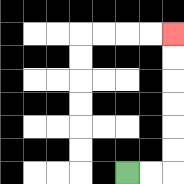{'start': '[5, 7]', 'end': '[7, 1]', 'path_directions': 'R,R,U,U,U,U,U,U', 'path_coordinates': '[[5, 7], [6, 7], [7, 7], [7, 6], [7, 5], [7, 4], [7, 3], [7, 2], [7, 1]]'}